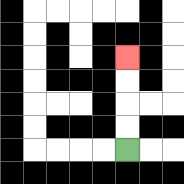{'start': '[5, 6]', 'end': '[5, 2]', 'path_directions': 'U,U,U,U', 'path_coordinates': '[[5, 6], [5, 5], [5, 4], [5, 3], [5, 2]]'}